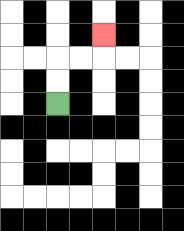{'start': '[2, 4]', 'end': '[4, 1]', 'path_directions': 'U,U,R,R,U', 'path_coordinates': '[[2, 4], [2, 3], [2, 2], [3, 2], [4, 2], [4, 1]]'}